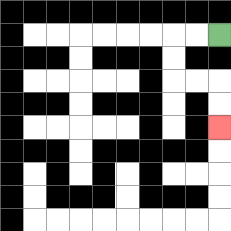{'start': '[9, 1]', 'end': '[9, 5]', 'path_directions': 'L,L,D,D,R,R,D,D', 'path_coordinates': '[[9, 1], [8, 1], [7, 1], [7, 2], [7, 3], [8, 3], [9, 3], [9, 4], [9, 5]]'}